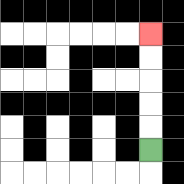{'start': '[6, 6]', 'end': '[6, 1]', 'path_directions': 'U,U,U,U,U', 'path_coordinates': '[[6, 6], [6, 5], [6, 4], [6, 3], [6, 2], [6, 1]]'}